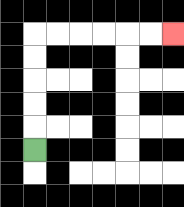{'start': '[1, 6]', 'end': '[7, 1]', 'path_directions': 'U,U,U,U,U,R,R,R,R,R,R', 'path_coordinates': '[[1, 6], [1, 5], [1, 4], [1, 3], [1, 2], [1, 1], [2, 1], [3, 1], [4, 1], [5, 1], [6, 1], [7, 1]]'}